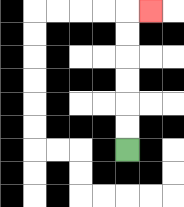{'start': '[5, 6]', 'end': '[6, 0]', 'path_directions': 'U,U,U,U,U,U,R', 'path_coordinates': '[[5, 6], [5, 5], [5, 4], [5, 3], [5, 2], [5, 1], [5, 0], [6, 0]]'}